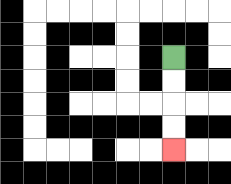{'start': '[7, 2]', 'end': '[7, 6]', 'path_directions': 'D,D,D,D', 'path_coordinates': '[[7, 2], [7, 3], [7, 4], [7, 5], [7, 6]]'}